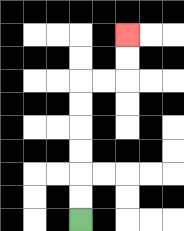{'start': '[3, 9]', 'end': '[5, 1]', 'path_directions': 'U,U,U,U,U,U,R,R,U,U', 'path_coordinates': '[[3, 9], [3, 8], [3, 7], [3, 6], [3, 5], [3, 4], [3, 3], [4, 3], [5, 3], [5, 2], [5, 1]]'}